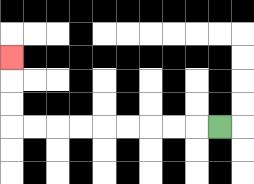{'start': '[9, 5]', 'end': '[0, 2]', 'path_directions': 'L,L,L,L,L,L,L,L,L,U,U,U', 'path_coordinates': '[[9, 5], [8, 5], [7, 5], [6, 5], [5, 5], [4, 5], [3, 5], [2, 5], [1, 5], [0, 5], [0, 4], [0, 3], [0, 2]]'}